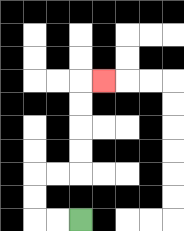{'start': '[3, 9]', 'end': '[4, 3]', 'path_directions': 'L,L,U,U,R,R,U,U,U,U,R', 'path_coordinates': '[[3, 9], [2, 9], [1, 9], [1, 8], [1, 7], [2, 7], [3, 7], [3, 6], [3, 5], [3, 4], [3, 3], [4, 3]]'}